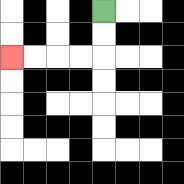{'start': '[4, 0]', 'end': '[0, 2]', 'path_directions': 'D,D,L,L,L,L', 'path_coordinates': '[[4, 0], [4, 1], [4, 2], [3, 2], [2, 2], [1, 2], [0, 2]]'}